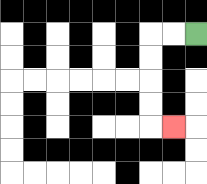{'start': '[8, 1]', 'end': '[7, 5]', 'path_directions': 'L,L,D,D,D,D,R', 'path_coordinates': '[[8, 1], [7, 1], [6, 1], [6, 2], [6, 3], [6, 4], [6, 5], [7, 5]]'}